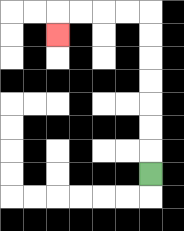{'start': '[6, 7]', 'end': '[2, 1]', 'path_directions': 'U,U,U,U,U,U,U,L,L,L,L,D', 'path_coordinates': '[[6, 7], [6, 6], [6, 5], [6, 4], [6, 3], [6, 2], [6, 1], [6, 0], [5, 0], [4, 0], [3, 0], [2, 0], [2, 1]]'}